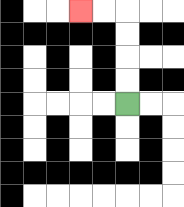{'start': '[5, 4]', 'end': '[3, 0]', 'path_directions': 'U,U,U,U,L,L', 'path_coordinates': '[[5, 4], [5, 3], [5, 2], [5, 1], [5, 0], [4, 0], [3, 0]]'}